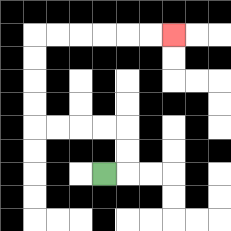{'start': '[4, 7]', 'end': '[7, 1]', 'path_directions': 'R,U,U,L,L,L,L,U,U,U,U,R,R,R,R,R,R', 'path_coordinates': '[[4, 7], [5, 7], [5, 6], [5, 5], [4, 5], [3, 5], [2, 5], [1, 5], [1, 4], [1, 3], [1, 2], [1, 1], [2, 1], [3, 1], [4, 1], [5, 1], [6, 1], [7, 1]]'}